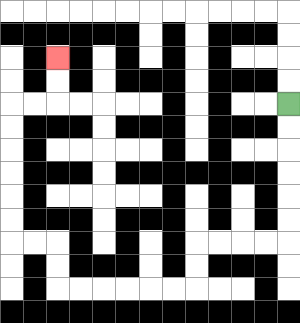{'start': '[12, 4]', 'end': '[2, 2]', 'path_directions': 'D,D,D,D,D,D,L,L,L,L,D,D,L,L,L,L,L,L,U,U,L,L,U,U,U,U,U,U,R,R,U,U', 'path_coordinates': '[[12, 4], [12, 5], [12, 6], [12, 7], [12, 8], [12, 9], [12, 10], [11, 10], [10, 10], [9, 10], [8, 10], [8, 11], [8, 12], [7, 12], [6, 12], [5, 12], [4, 12], [3, 12], [2, 12], [2, 11], [2, 10], [1, 10], [0, 10], [0, 9], [0, 8], [0, 7], [0, 6], [0, 5], [0, 4], [1, 4], [2, 4], [2, 3], [2, 2]]'}